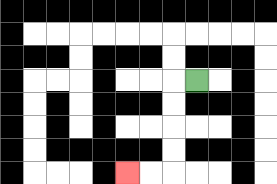{'start': '[8, 3]', 'end': '[5, 7]', 'path_directions': 'L,D,D,D,D,L,L', 'path_coordinates': '[[8, 3], [7, 3], [7, 4], [7, 5], [7, 6], [7, 7], [6, 7], [5, 7]]'}